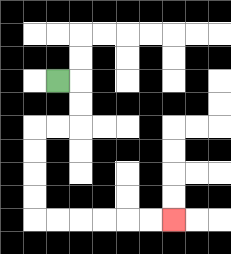{'start': '[2, 3]', 'end': '[7, 9]', 'path_directions': 'R,D,D,L,L,D,D,D,D,R,R,R,R,R,R', 'path_coordinates': '[[2, 3], [3, 3], [3, 4], [3, 5], [2, 5], [1, 5], [1, 6], [1, 7], [1, 8], [1, 9], [2, 9], [3, 9], [4, 9], [5, 9], [6, 9], [7, 9]]'}